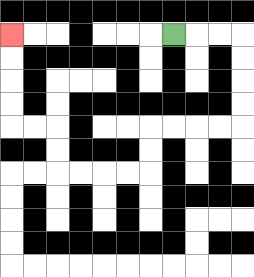{'start': '[7, 1]', 'end': '[0, 1]', 'path_directions': 'R,R,R,D,D,D,D,L,L,L,L,D,D,L,L,L,L,U,U,L,L,U,U,U,U', 'path_coordinates': '[[7, 1], [8, 1], [9, 1], [10, 1], [10, 2], [10, 3], [10, 4], [10, 5], [9, 5], [8, 5], [7, 5], [6, 5], [6, 6], [6, 7], [5, 7], [4, 7], [3, 7], [2, 7], [2, 6], [2, 5], [1, 5], [0, 5], [0, 4], [0, 3], [0, 2], [0, 1]]'}